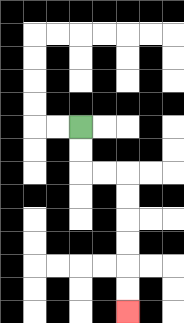{'start': '[3, 5]', 'end': '[5, 13]', 'path_directions': 'D,D,R,R,D,D,D,D,D,D', 'path_coordinates': '[[3, 5], [3, 6], [3, 7], [4, 7], [5, 7], [5, 8], [5, 9], [5, 10], [5, 11], [5, 12], [5, 13]]'}